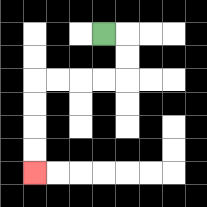{'start': '[4, 1]', 'end': '[1, 7]', 'path_directions': 'R,D,D,L,L,L,L,D,D,D,D', 'path_coordinates': '[[4, 1], [5, 1], [5, 2], [5, 3], [4, 3], [3, 3], [2, 3], [1, 3], [1, 4], [1, 5], [1, 6], [1, 7]]'}